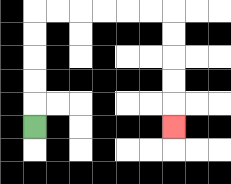{'start': '[1, 5]', 'end': '[7, 5]', 'path_directions': 'U,U,U,U,U,R,R,R,R,R,R,D,D,D,D,D', 'path_coordinates': '[[1, 5], [1, 4], [1, 3], [1, 2], [1, 1], [1, 0], [2, 0], [3, 0], [4, 0], [5, 0], [6, 0], [7, 0], [7, 1], [7, 2], [7, 3], [7, 4], [7, 5]]'}